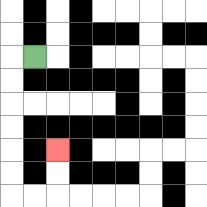{'start': '[1, 2]', 'end': '[2, 6]', 'path_directions': 'L,D,D,D,D,D,D,R,R,U,U', 'path_coordinates': '[[1, 2], [0, 2], [0, 3], [0, 4], [0, 5], [0, 6], [0, 7], [0, 8], [1, 8], [2, 8], [2, 7], [2, 6]]'}